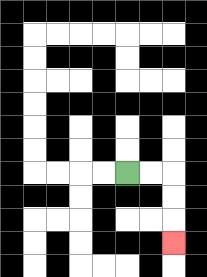{'start': '[5, 7]', 'end': '[7, 10]', 'path_directions': 'R,R,D,D,D', 'path_coordinates': '[[5, 7], [6, 7], [7, 7], [7, 8], [7, 9], [7, 10]]'}